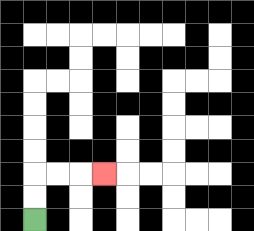{'start': '[1, 9]', 'end': '[4, 7]', 'path_directions': 'U,U,R,R,R', 'path_coordinates': '[[1, 9], [1, 8], [1, 7], [2, 7], [3, 7], [4, 7]]'}